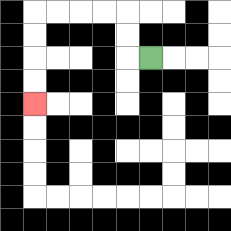{'start': '[6, 2]', 'end': '[1, 4]', 'path_directions': 'L,U,U,L,L,L,L,D,D,D,D', 'path_coordinates': '[[6, 2], [5, 2], [5, 1], [5, 0], [4, 0], [3, 0], [2, 0], [1, 0], [1, 1], [1, 2], [1, 3], [1, 4]]'}